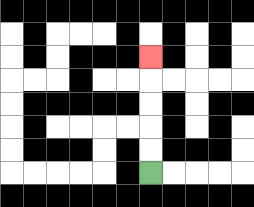{'start': '[6, 7]', 'end': '[6, 2]', 'path_directions': 'U,U,U,U,U', 'path_coordinates': '[[6, 7], [6, 6], [6, 5], [6, 4], [6, 3], [6, 2]]'}